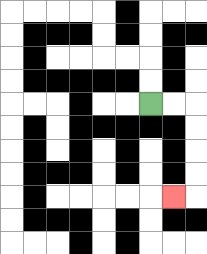{'start': '[6, 4]', 'end': '[7, 8]', 'path_directions': 'R,R,D,D,D,D,L', 'path_coordinates': '[[6, 4], [7, 4], [8, 4], [8, 5], [8, 6], [8, 7], [8, 8], [7, 8]]'}